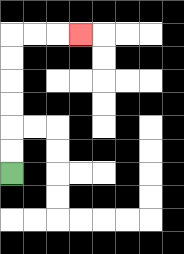{'start': '[0, 7]', 'end': '[3, 1]', 'path_directions': 'U,U,U,U,U,U,R,R,R', 'path_coordinates': '[[0, 7], [0, 6], [0, 5], [0, 4], [0, 3], [0, 2], [0, 1], [1, 1], [2, 1], [3, 1]]'}